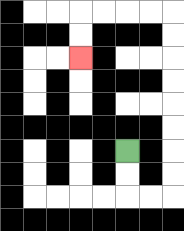{'start': '[5, 6]', 'end': '[3, 2]', 'path_directions': 'D,D,R,R,U,U,U,U,U,U,U,U,L,L,L,L,D,D', 'path_coordinates': '[[5, 6], [5, 7], [5, 8], [6, 8], [7, 8], [7, 7], [7, 6], [7, 5], [7, 4], [7, 3], [7, 2], [7, 1], [7, 0], [6, 0], [5, 0], [4, 0], [3, 0], [3, 1], [3, 2]]'}